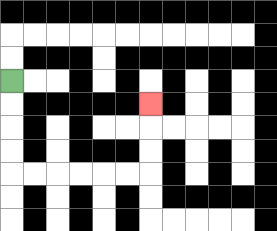{'start': '[0, 3]', 'end': '[6, 4]', 'path_directions': 'D,D,D,D,R,R,R,R,R,R,U,U,U', 'path_coordinates': '[[0, 3], [0, 4], [0, 5], [0, 6], [0, 7], [1, 7], [2, 7], [3, 7], [4, 7], [5, 7], [6, 7], [6, 6], [6, 5], [6, 4]]'}